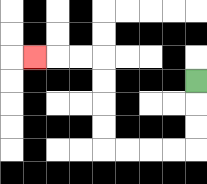{'start': '[8, 3]', 'end': '[1, 2]', 'path_directions': 'D,D,D,L,L,L,L,U,U,U,U,L,L,L', 'path_coordinates': '[[8, 3], [8, 4], [8, 5], [8, 6], [7, 6], [6, 6], [5, 6], [4, 6], [4, 5], [4, 4], [4, 3], [4, 2], [3, 2], [2, 2], [1, 2]]'}